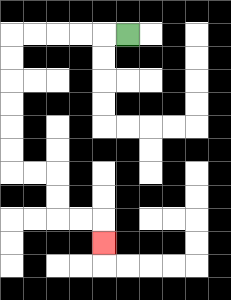{'start': '[5, 1]', 'end': '[4, 10]', 'path_directions': 'L,L,L,L,L,D,D,D,D,D,D,R,R,D,D,R,R,D', 'path_coordinates': '[[5, 1], [4, 1], [3, 1], [2, 1], [1, 1], [0, 1], [0, 2], [0, 3], [0, 4], [0, 5], [0, 6], [0, 7], [1, 7], [2, 7], [2, 8], [2, 9], [3, 9], [4, 9], [4, 10]]'}